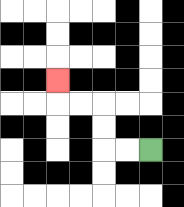{'start': '[6, 6]', 'end': '[2, 3]', 'path_directions': 'L,L,U,U,L,L,U', 'path_coordinates': '[[6, 6], [5, 6], [4, 6], [4, 5], [4, 4], [3, 4], [2, 4], [2, 3]]'}